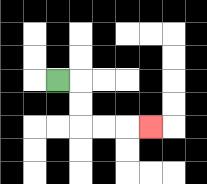{'start': '[2, 3]', 'end': '[6, 5]', 'path_directions': 'R,D,D,R,R,R', 'path_coordinates': '[[2, 3], [3, 3], [3, 4], [3, 5], [4, 5], [5, 5], [6, 5]]'}